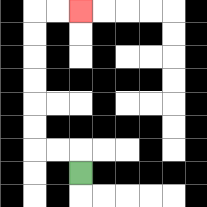{'start': '[3, 7]', 'end': '[3, 0]', 'path_directions': 'U,L,L,U,U,U,U,U,U,R,R', 'path_coordinates': '[[3, 7], [3, 6], [2, 6], [1, 6], [1, 5], [1, 4], [1, 3], [1, 2], [1, 1], [1, 0], [2, 0], [3, 0]]'}